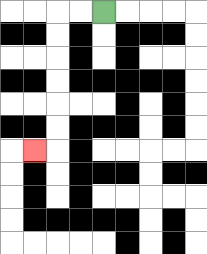{'start': '[4, 0]', 'end': '[1, 6]', 'path_directions': 'L,L,D,D,D,D,D,D,L', 'path_coordinates': '[[4, 0], [3, 0], [2, 0], [2, 1], [2, 2], [2, 3], [2, 4], [2, 5], [2, 6], [1, 6]]'}